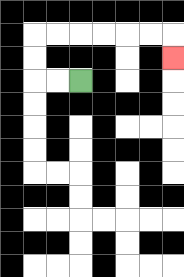{'start': '[3, 3]', 'end': '[7, 2]', 'path_directions': 'L,L,U,U,R,R,R,R,R,R,D', 'path_coordinates': '[[3, 3], [2, 3], [1, 3], [1, 2], [1, 1], [2, 1], [3, 1], [4, 1], [5, 1], [6, 1], [7, 1], [7, 2]]'}